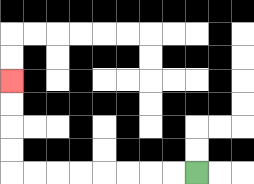{'start': '[8, 7]', 'end': '[0, 3]', 'path_directions': 'L,L,L,L,L,L,L,L,U,U,U,U', 'path_coordinates': '[[8, 7], [7, 7], [6, 7], [5, 7], [4, 7], [3, 7], [2, 7], [1, 7], [0, 7], [0, 6], [0, 5], [0, 4], [0, 3]]'}